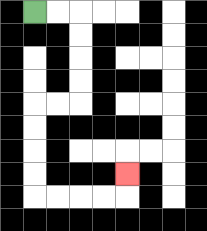{'start': '[1, 0]', 'end': '[5, 7]', 'path_directions': 'R,R,D,D,D,D,L,L,D,D,D,D,R,R,R,R,U', 'path_coordinates': '[[1, 0], [2, 0], [3, 0], [3, 1], [3, 2], [3, 3], [3, 4], [2, 4], [1, 4], [1, 5], [1, 6], [1, 7], [1, 8], [2, 8], [3, 8], [4, 8], [5, 8], [5, 7]]'}